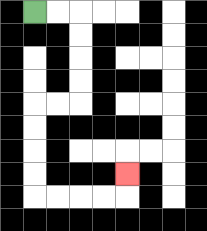{'start': '[1, 0]', 'end': '[5, 7]', 'path_directions': 'R,R,D,D,D,D,L,L,D,D,D,D,R,R,R,R,U', 'path_coordinates': '[[1, 0], [2, 0], [3, 0], [3, 1], [3, 2], [3, 3], [3, 4], [2, 4], [1, 4], [1, 5], [1, 6], [1, 7], [1, 8], [2, 8], [3, 8], [4, 8], [5, 8], [5, 7]]'}